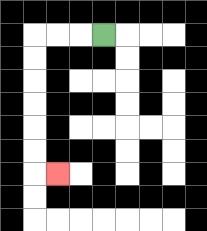{'start': '[4, 1]', 'end': '[2, 7]', 'path_directions': 'L,L,L,D,D,D,D,D,D,R', 'path_coordinates': '[[4, 1], [3, 1], [2, 1], [1, 1], [1, 2], [1, 3], [1, 4], [1, 5], [1, 6], [1, 7], [2, 7]]'}